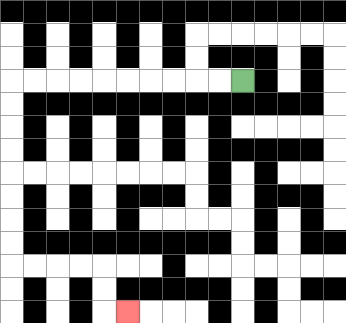{'start': '[10, 3]', 'end': '[5, 13]', 'path_directions': 'L,L,L,L,L,L,L,L,L,L,D,D,D,D,D,D,D,D,R,R,R,R,D,D,R', 'path_coordinates': '[[10, 3], [9, 3], [8, 3], [7, 3], [6, 3], [5, 3], [4, 3], [3, 3], [2, 3], [1, 3], [0, 3], [0, 4], [0, 5], [0, 6], [0, 7], [0, 8], [0, 9], [0, 10], [0, 11], [1, 11], [2, 11], [3, 11], [4, 11], [4, 12], [4, 13], [5, 13]]'}